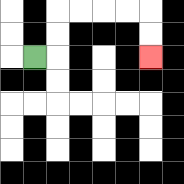{'start': '[1, 2]', 'end': '[6, 2]', 'path_directions': 'R,U,U,R,R,R,R,D,D', 'path_coordinates': '[[1, 2], [2, 2], [2, 1], [2, 0], [3, 0], [4, 0], [5, 0], [6, 0], [6, 1], [6, 2]]'}